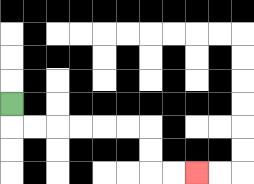{'start': '[0, 4]', 'end': '[8, 7]', 'path_directions': 'D,R,R,R,R,R,R,D,D,R,R', 'path_coordinates': '[[0, 4], [0, 5], [1, 5], [2, 5], [3, 5], [4, 5], [5, 5], [6, 5], [6, 6], [6, 7], [7, 7], [8, 7]]'}